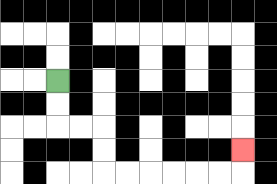{'start': '[2, 3]', 'end': '[10, 6]', 'path_directions': 'D,D,R,R,D,D,R,R,R,R,R,R,U', 'path_coordinates': '[[2, 3], [2, 4], [2, 5], [3, 5], [4, 5], [4, 6], [4, 7], [5, 7], [6, 7], [7, 7], [8, 7], [9, 7], [10, 7], [10, 6]]'}